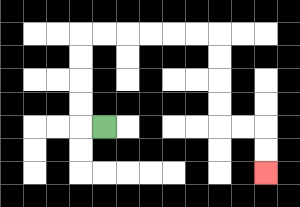{'start': '[4, 5]', 'end': '[11, 7]', 'path_directions': 'L,U,U,U,U,R,R,R,R,R,R,D,D,D,D,R,R,D,D', 'path_coordinates': '[[4, 5], [3, 5], [3, 4], [3, 3], [3, 2], [3, 1], [4, 1], [5, 1], [6, 1], [7, 1], [8, 1], [9, 1], [9, 2], [9, 3], [9, 4], [9, 5], [10, 5], [11, 5], [11, 6], [11, 7]]'}